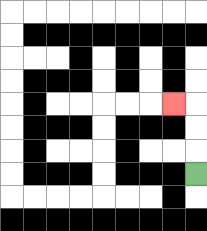{'start': '[8, 7]', 'end': '[7, 4]', 'path_directions': 'U,U,U,L', 'path_coordinates': '[[8, 7], [8, 6], [8, 5], [8, 4], [7, 4]]'}